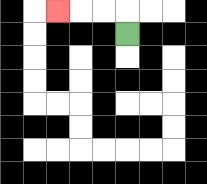{'start': '[5, 1]', 'end': '[2, 0]', 'path_directions': 'U,L,L,L', 'path_coordinates': '[[5, 1], [5, 0], [4, 0], [3, 0], [2, 0]]'}